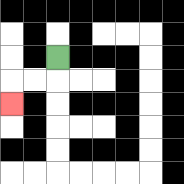{'start': '[2, 2]', 'end': '[0, 4]', 'path_directions': 'D,L,L,D', 'path_coordinates': '[[2, 2], [2, 3], [1, 3], [0, 3], [0, 4]]'}